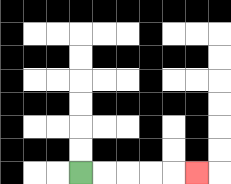{'start': '[3, 7]', 'end': '[8, 7]', 'path_directions': 'R,R,R,R,R', 'path_coordinates': '[[3, 7], [4, 7], [5, 7], [6, 7], [7, 7], [8, 7]]'}